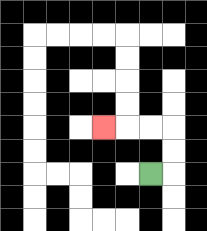{'start': '[6, 7]', 'end': '[4, 5]', 'path_directions': 'R,U,U,L,L,L', 'path_coordinates': '[[6, 7], [7, 7], [7, 6], [7, 5], [6, 5], [5, 5], [4, 5]]'}